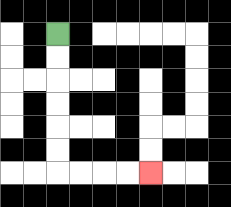{'start': '[2, 1]', 'end': '[6, 7]', 'path_directions': 'D,D,D,D,D,D,R,R,R,R', 'path_coordinates': '[[2, 1], [2, 2], [2, 3], [2, 4], [2, 5], [2, 6], [2, 7], [3, 7], [4, 7], [5, 7], [6, 7]]'}